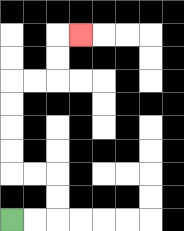{'start': '[0, 9]', 'end': '[3, 1]', 'path_directions': 'R,R,U,U,L,L,U,U,U,U,R,R,U,U,R', 'path_coordinates': '[[0, 9], [1, 9], [2, 9], [2, 8], [2, 7], [1, 7], [0, 7], [0, 6], [0, 5], [0, 4], [0, 3], [1, 3], [2, 3], [2, 2], [2, 1], [3, 1]]'}